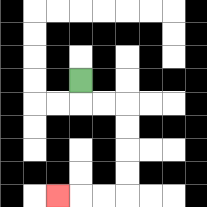{'start': '[3, 3]', 'end': '[2, 8]', 'path_directions': 'D,R,R,D,D,D,D,L,L,L', 'path_coordinates': '[[3, 3], [3, 4], [4, 4], [5, 4], [5, 5], [5, 6], [5, 7], [5, 8], [4, 8], [3, 8], [2, 8]]'}